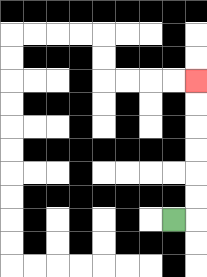{'start': '[7, 9]', 'end': '[8, 3]', 'path_directions': 'R,U,U,U,U,U,U', 'path_coordinates': '[[7, 9], [8, 9], [8, 8], [8, 7], [8, 6], [8, 5], [8, 4], [8, 3]]'}